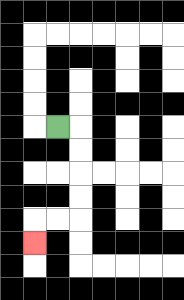{'start': '[2, 5]', 'end': '[1, 10]', 'path_directions': 'R,D,D,D,D,L,L,D', 'path_coordinates': '[[2, 5], [3, 5], [3, 6], [3, 7], [3, 8], [3, 9], [2, 9], [1, 9], [1, 10]]'}